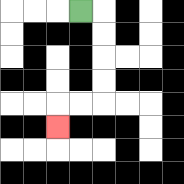{'start': '[3, 0]', 'end': '[2, 5]', 'path_directions': 'R,D,D,D,D,L,L,D', 'path_coordinates': '[[3, 0], [4, 0], [4, 1], [4, 2], [4, 3], [4, 4], [3, 4], [2, 4], [2, 5]]'}